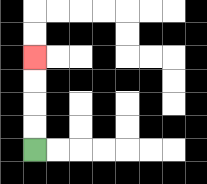{'start': '[1, 6]', 'end': '[1, 2]', 'path_directions': 'U,U,U,U', 'path_coordinates': '[[1, 6], [1, 5], [1, 4], [1, 3], [1, 2]]'}